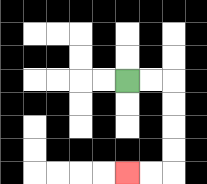{'start': '[5, 3]', 'end': '[5, 7]', 'path_directions': 'R,R,D,D,D,D,L,L', 'path_coordinates': '[[5, 3], [6, 3], [7, 3], [7, 4], [7, 5], [7, 6], [7, 7], [6, 7], [5, 7]]'}